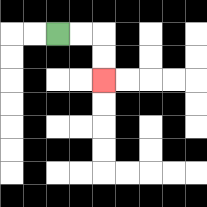{'start': '[2, 1]', 'end': '[4, 3]', 'path_directions': 'R,R,D,D', 'path_coordinates': '[[2, 1], [3, 1], [4, 1], [4, 2], [4, 3]]'}